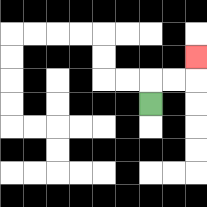{'start': '[6, 4]', 'end': '[8, 2]', 'path_directions': 'U,R,R,U', 'path_coordinates': '[[6, 4], [6, 3], [7, 3], [8, 3], [8, 2]]'}